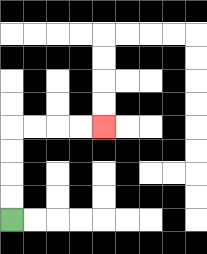{'start': '[0, 9]', 'end': '[4, 5]', 'path_directions': 'U,U,U,U,R,R,R,R', 'path_coordinates': '[[0, 9], [0, 8], [0, 7], [0, 6], [0, 5], [1, 5], [2, 5], [3, 5], [4, 5]]'}